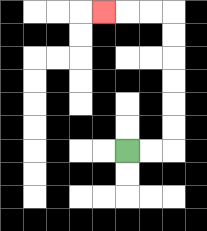{'start': '[5, 6]', 'end': '[4, 0]', 'path_directions': 'R,R,U,U,U,U,U,U,L,L,L', 'path_coordinates': '[[5, 6], [6, 6], [7, 6], [7, 5], [7, 4], [7, 3], [7, 2], [7, 1], [7, 0], [6, 0], [5, 0], [4, 0]]'}